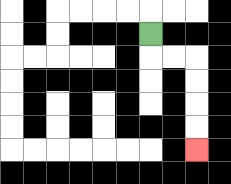{'start': '[6, 1]', 'end': '[8, 6]', 'path_directions': 'D,R,R,D,D,D,D', 'path_coordinates': '[[6, 1], [6, 2], [7, 2], [8, 2], [8, 3], [8, 4], [8, 5], [8, 6]]'}